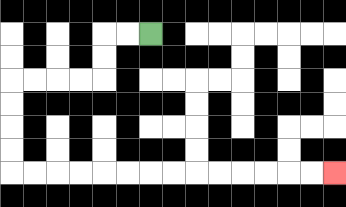{'start': '[6, 1]', 'end': '[14, 7]', 'path_directions': 'L,L,D,D,L,L,L,L,D,D,D,D,R,R,R,R,R,R,R,R,R,R,R,R,R,R', 'path_coordinates': '[[6, 1], [5, 1], [4, 1], [4, 2], [4, 3], [3, 3], [2, 3], [1, 3], [0, 3], [0, 4], [0, 5], [0, 6], [0, 7], [1, 7], [2, 7], [3, 7], [4, 7], [5, 7], [6, 7], [7, 7], [8, 7], [9, 7], [10, 7], [11, 7], [12, 7], [13, 7], [14, 7]]'}